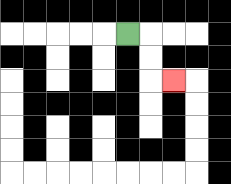{'start': '[5, 1]', 'end': '[7, 3]', 'path_directions': 'R,D,D,R', 'path_coordinates': '[[5, 1], [6, 1], [6, 2], [6, 3], [7, 3]]'}